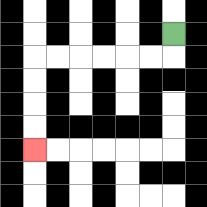{'start': '[7, 1]', 'end': '[1, 6]', 'path_directions': 'D,L,L,L,L,L,L,D,D,D,D', 'path_coordinates': '[[7, 1], [7, 2], [6, 2], [5, 2], [4, 2], [3, 2], [2, 2], [1, 2], [1, 3], [1, 4], [1, 5], [1, 6]]'}